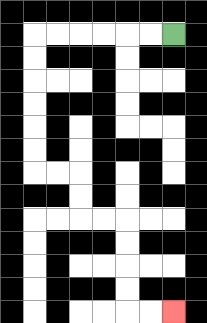{'start': '[7, 1]', 'end': '[7, 13]', 'path_directions': 'L,L,L,L,L,L,D,D,D,D,D,D,R,R,D,D,R,R,D,D,D,D,R,R', 'path_coordinates': '[[7, 1], [6, 1], [5, 1], [4, 1], [3, 1], [2, 1], [1, 1], [1, 2], [1, 3], [1, 4], [1, 5], [1, 6], [1, 7], [2, 7], [3, 7], [3, 8], [3, 9], [4, 9], [5, 9], [5, 10], [5, 11], [5, 12], [5, 13], [6, 13], [7, 13]]'}